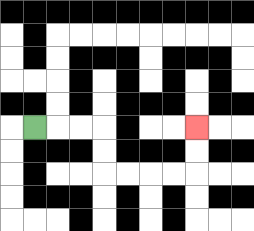{'start': '[1, 5]', 'end': '[8, 5]', 'path_directions': 'R,R,R,D,D,R,R,R,R,U,U', 'path_coordinates': '[[1, 5], [2, 5], [3, 5], [4, 5], [4, 6], [4, 7], [5, 7], [6, 7], [7, 7], [8, 7], [8, 6], [8, 5]]'}